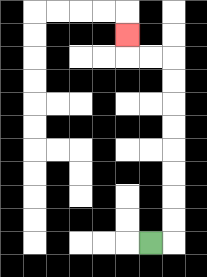{'start': '[6, 10]', 'end': '[5, 1]', 'path_directions': 'R,U,U,U,U,U,U,U,U,L,L,U', 'path_coordinates': '[[6, 10], [7, 10], [7, 9], [7, 8], [7, 7], [7, 6], [7, 5], [7, 4], [7, 3], [7, 2], [6, 2], [5, 2], [5, 1]]'}